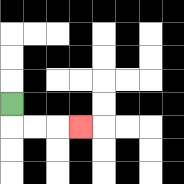{'start': '[0, 4]', 'end': '[3, 5]', 'path_directions': 'D,R,R,R', 'path_coordinates': '[[0, 4], [0, 5], [1, 5], [2, 5], [3, 5]]'}